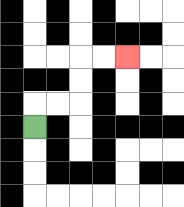{'start': '[1, 5]', 'end': '[5, 2]', 'path_directions': 'U,R,R,U,U,R,R', 'path_coordinates': '[[1, 5], [1, 4], [2, 4], [3, 4], [3, 3], [3, 2], [4, 2], [5, 2]]'}